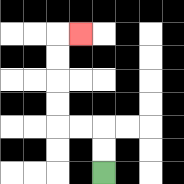{'start': '[4, 7]', 'end': '[3, 1]', 'path_directions': 'U,U,L,L,U,U,U,U,R', 'path_coordinates': '[[4, 7], [4, 6], [4, 5], [3, 5], [2, 5], [2, 4], [2, 3], [2, 2], [2, 1], [3, 1]]'}